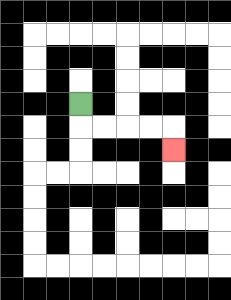{'start': '[3, 4]', 'end': '[7, 6]', 'path_directions': 'D,R,R,R,R,D', 'path_coordinates': '[[3, 4], [3, 5], [4, 5], [5, 5], [6, 5], [7, 5], [7, 6]]'}